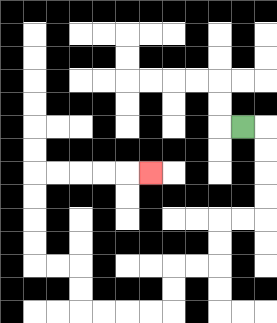{'start': '[10, 5]', 'end': '[6, 7]', 'path_directions': 'R,D,D,D,D,L,L,D,D,L,L,D,D,L,L,L,L,U,U,L,L,U,U,U,U,R,R,R,R,R', 'path_coordinates': '[[10, 5], [11, 5], [11, 6], [11, 7], [11, 8], [11, 9], [10, 9], [9, 9], [9, 10], [9, 11], [8, 11], [7, 11], [7, 12], [7, 13], [6, 13], [5, 13], [4, 13], [3, 13], [3, 12], [3, 11], [2, 11], [1, 11], [1, 10], [1, 9], [1, 8], [1, 7], [2, 7], [3, 7], [4, 7], [5, 7], [6, 7]]'}